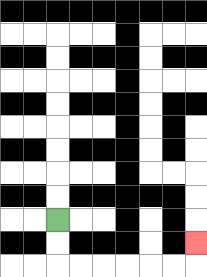{'start': '[2, 9]', 'end': '[8, 10]', 'path_directions': 'D,D,R,R,R,R,R,R,U', 'path_coordinates': '[[2, 9], [2, 10], [2, 11], [3, 11], [4, 11], [5, 11], [6, 11], [7, 11], [8, 11], [8, 10]]'}